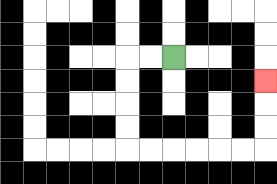{'start': '[7, 2]', 'end': '[11, 3]', 'path_directions': 'L,L,D,D,D,D,R,R,R,R,R,R,U,U,U', 'path_coordinates': '[[7, 2], [6, 2], [5, 2], [5, 3], [5, 4], [5, 5], [5, 6], [6, 6], [7, 6], [8, 6], [9, 6], [10, 6], [11, 6], [11, 5], [11, 4], [11, 3]]'}